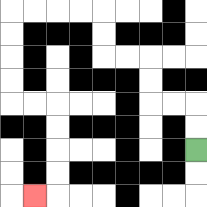{'start': '[8, 6]', 'end': '[1, 8]', 'path_directions': 'U,U,L,L,U,U,L,L,U,U,L,L,L,L,D,D,D,D,R,R,D,D,D,D,L', 'path_coordinates': '[[8, 6], [8, 5], [8, 4], [7, 4], [6, 4], [6, 3], [6, 2], [5, 2], [4, 2], [4, 1], [4, 0], [3, 0], [2, 0], [1, 0], [0, 0], [0, 1], [0, 2], [0, 3], [0, 4], [1, 4], [2, 4], [2, 5], [2, 6], [2, 7], [2, 8], [1, 8]]'}